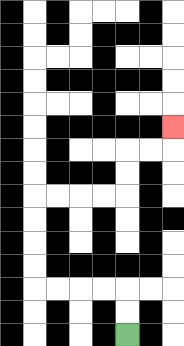{'start': '[5, 14]', 'end': '[7, 5]', 'path_directions': 'U,U,L,L,L,L,U,U,U,U,R,R,R,R,U,U,R,R,U', 'path_coordinates': '[[5, 14], [5, 13], [5, 12], [4, 12], [3, 12], [2, 12], [1, 12], [1, 11], [1, 10], [1, 9], [1, 8], [2, 8], [3, 8], [4, 8], [5, 8], [5, 7], [5, 6], [6, 6], [7, 6], [7, 5]]'}